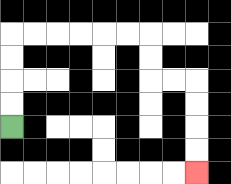{'start': '[0, 5]', 'end': '[8, 7]', 'path_directions': 'U,U,U,U,R,R,R,R,R,R,D,D,R,R,D,D,D,D', 'path_coordinates': '[[0, 5], [0, 4], [0, 3], [0, 2], [0, 1], [1, 1], [2, 1], [3, 1], [4, 1], [5, 1], [6, 1], [6, 2], [6, 3], [7, 3], [8, 3], [8, 4], [8, 5], [8, 6], [8, 7]]'}